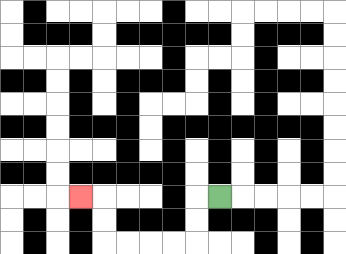{'start': '[9, 8]', 'end': '[3, 8]', 'path_directions': 'L,D,D,L,L,L,L,U,U,L', 'path_coordinates': '[[9, 8], [8, 8], [8, 9], [8, 10], [7, 10], [6, 10], [5, 10], [4, 10], [4, 9], [4, 8], [3, 8]]'}